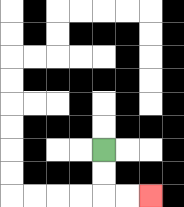{'start': '[4, 6]', 'end': '[6, 8]', 'path_directions': 'D,D,R,R', 'path_coordinates': '[[4, 6], [4, 7], [4, 8], [5, 8], [6, 8]]'}